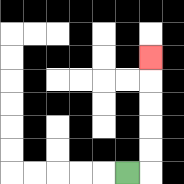{'start': '[5, 7]', 'end': '[6, 2]', 'path_directions': 'R,U,U,U,U,U', 'path_coordinates': '[[5, 7], [6, 7], [6, 6], [6, 5], [6, 4], [6, 3], [6, 2]]'}